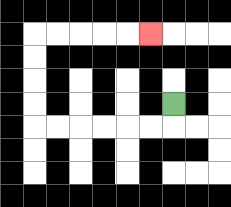{'start': '[7, 4]', 'end': '[6, 1]', 'path_directions': 'D,L,L,L,L,L,L,U,U,U,U,R,R,R,R,R', 'path_coordinates': '[[7, 4], [7, 5], [6, 5], [5, 5], [4, 5], [3, 5], [2, 5], [1, 5], [1, 4], [1, 3], [1, 2], [1, 1], [2, 1], [3, 1], [4, 1], [5, 1], [6, 1]]'}